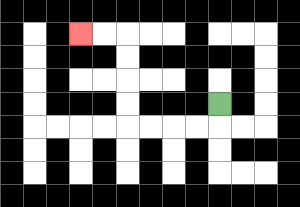{'start': '[9, 4]', 'end': '[3, 1]', 'path_directions': 'D,L,L,L,L,U,U,U,U,L,L', 'path_coordinates': '[[9, 4], [9, 5], [8, 5], [7, 5], [6, 5], [5, 5], [5, 4], [5, 3], [5, 2], [5, 1], [4, 1], [3, 1]]'}